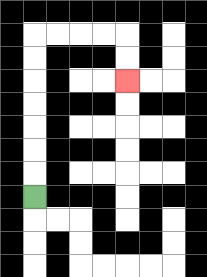{'start': '[1, 8]', 'end': '[5, 3]', 'path_directions': 'U,U,U,U,U,U,U,R,R,R,R,D,D', 'path_coordinates': '[[1, 8], [1, 7], [1, 6], [1, 5], [1, 4], [1, 3], [1, 2], [1, 1], [2, 1], [3, 1], [4, 1], [5, 1], [5, 2], [5, 3]]'}